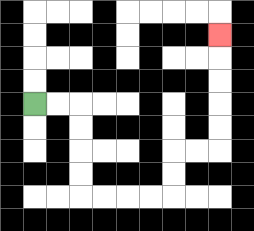{'start': '[1, 4]', 'end': '[9, 1]', 'path_directions': 'R,R,D,D,D,D,R,R,R,R,U,U,R,R,U,U,U,U,U', 'path_coordinates': '[[1, 4], [2, 4], [3, 4], [3, 5], [3, 6], [3, 7], [3, 8], [4, 8], [5, 8], [6, 8], [7, 8], [7, 7], [7, 6], [8, 6], [9, 6], [9, 5], [9, 4], [9, 3], [9, 2], [9, 1]]'}